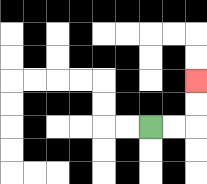{'start': '[6, 5]', 'end': '[8, 3]', 'path_directions': 'R,R,U,U', 'path_coordinates': '[[6, 5], [7, 5], [8, 5], [8, 4], [8, 3]]'}